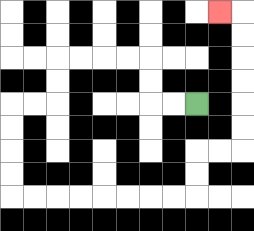{'start': '[8, 4]', 'end': '[9, 0]', 'path_directions': 'L,L,U,U,L,L,L,L,D,D,L,L,D,D,D,D,R,R,R,R,R,R,R,R,U,U,R,R,U,U,U,U,U,U,L', 'path_coordinates': '[[8, 4], [7, 4], [6, 4], [6, 3], [6, 2], [5, 2], [4, 2], [3, 2], [2, 2], [2, 3], [2, 4], [1, 4], [0, 4], [0, 5], [0, 6], [0, 7], [0, 8], [1, 8], [2, 8], [3, 8], [4, 8], [5, 8], [6, 8], [7, 8], [8, 8], [8, 7], [8, 6], [9, 6], [10, 6], [10, 5], [10, 4], [10, 3], [10, 2], [10, 1], [10, 0], [9, 0]]'}